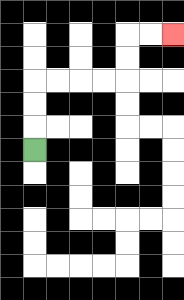{'start': '[1, 6]', 'end': '[7, 1]', 'path_directions': 'U,U,U,R,R,R,R,U,U,R,R', 'path_coordinates': '[[1, 6], [1, 5], [1, 4], [1, 3], [2, 3], [3, 3], [4, 3], [5, 3], [5, 2], [5, 1], [6, 1], [7, 1]]'}